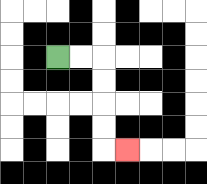{'start': '[2, 2]', 'end': '[5, 6]', 'path_directions': 'R,R,D,D,D,D,R', 'path_coordinates': '[[2, 2], [3, 2], [4, 2], [4, 3], [4, 4], [4, 5], [4, 6], [5, 6]]'}